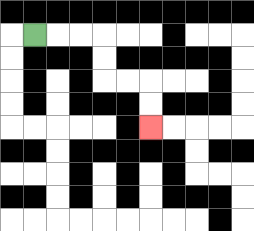{'start': '[1, 1]', 'end': '[6, 5]', 'path_directions': 'R,R,R,D,D,R,R,D,D', 'path_coordinates': '[[1, 1], [2, 1], [3, 1], [4, 1], [4, 2], [4, 3], [5, 3], [6, 3], [6, 4], [6, 5]]'}